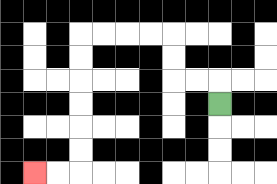{'start': '[9, 4]', 'end': '[1, 7]', 'path_directions': 'U,L,L,U,U,L,L,L,L,D,D,D,D,D,D,L,L', 'path_coordinates': '[[9, 4], [9, 3], [8, 3], [7, 3], [7, 2], [7, 1], [6, 1], [5, 1], [4, 1], [3, 1], [3, 2], [3, 3], [3, 4], [3, 5], [3, 6], [3, 7], [2, 7], [1, 7]]'}